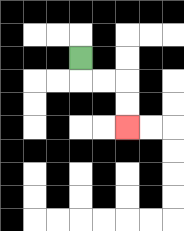{'start': '[3, 2]', 'end': '[5, 5]', 'path_directions': 'D,R,R,D,D', 'path_coordinates': '[[3, 2], [3, 3], [4, 3], [5, 3], [5, 4], [5, 5]]'}